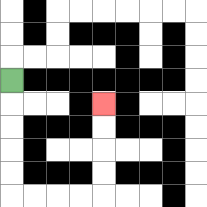{'start': '[0, 3]', 'end': '[4, 4]', 'path_directions': 'D,D,D,D,D,R,R,R,R,U,U,U,U', 'path_coordinates': '[[0, 3], [0, 4], [0, 5], [0, 6], [0, 7], [0, 8], [1, 8], [2, 8], [3, 8], [4, 8], [4, 7], [4, 6], [4, 5], [4, 4]]'}